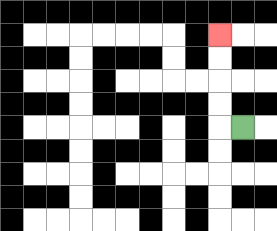{'start': '[10, 5]', 'end': '[9, 1]', 'path_directions': 'L,U,U,U,U', 'path_coordinates': '[[10, 5], [9, 5], [9, 4], [9, 3], [9, 2], [9, 1]]'}